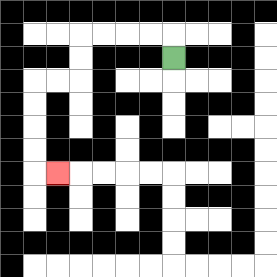{'start': '[7, 2]', 'end': '[2, 7]', 'path_directions': 'U,L,L,L,L,D,D,L,L,D,D,D,D,R', 'path_coordinates': '[[7, 2], [7, 1], [6, 1], [5, 1], [4, 1], [3, 1], [3, 2], [3, 3], [2, 3], [1, 3], [1, 4], [1, 5], [1, 6], [1, 7], [2, 7]]'}